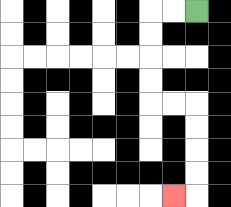{'start': '[8, 0]', 'end': '[7, 8]', 'path_directions': 'L,L,D,D,D,D,R,R,D,D,D,D,L', 'path_coordinates': '[[8, 0], [7, 0], [6, 0], [6, 1], [6, 2], [6, 3], [6, 4], [7, 4], [8, 4], [8, 5], [8, 6], [8, 7], [8, 8], [7, 8]]'}